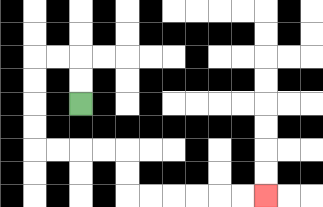{'start': '[3, 4]', 'end': '[11, 8]', 'path_directions': 'U,U,L,L,D,D,D,D,R,R,R,R,D,D,R,R,R,R,R,R', 'path_coordinates': '[[3, 4], [3, 3], [3, 2], [2, 2], [1, 2], [1, 3], [1, 4], [1, 5], [1, 6], [2, 6], [3, 6], [4, 6], [5, 6], [5, 7], [5, 8], [6, 8], [7, 8], [8, 8], [9, 8], [10, 8], [11, 8]]'}